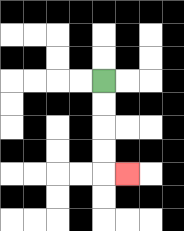{'start': '[4, 3]', 'end': '[5, 7]', 'path_directions': 'D,D,D,D,R', 'path_coordinates': '[[4, 3], [4, 4], [4, 5], [4, 6], [4, 7], [5, 7]]'}